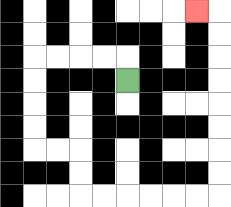{'start': '[5, 3]', 'end': '[8, 0]', 'path_directions': 'U,L,L,L,L,D,D,D,D,R,R,D,D,R,R,R,R,R,R,U,U,U,U,U,U,U,U,L', 'path_coordinates': '[[5, 3], [5, 2], [4, 2], [3, 2], [2, 2], [1, 2], [1, 3], [1, 4], [1, 5], [1, 6], [2, 6], [3, 6], [3, 7], [3, 8], [4, 8], [5, 8], [6, 8], [7, 8], [8, 8], [9, 8], [9, 7], [9, 6], [9, 5], [9, 4], [9, 3], [9, 2], [9, 1], [9, 0], [8, 0]]'}